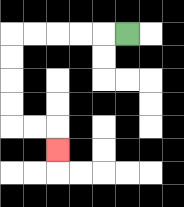{'start': '[5, 1]', 'end': '[2, 6]', 'path_directions': 'L,L,L,L,L,D,D,D,D,R,R,D', 'path_coordinates': '[[5, 1], [4, 1], [3, 1], [2, 1], [1, 1], [0, 1], [0, 2], [0, 3], [0, 4], [0, 5], [1, 5], [2, 5], [2, 6]]'}